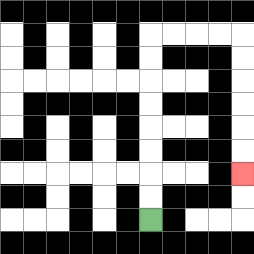{'start': '[6, 9]', 'end': '[10, 7]', 'path_directions': 'U,U,U,U,U,U,U,U,R,R,R,R,D,D,D,D,D,D', 'path_coordinates': '[[6, 9], [6, 8], [6, 7], [6, 6], [6, 5], [6, 4], [6, 3], [6, 2], [6, 1], [7, 1], [8, 1], [9, 1], [10, 1], [10, 2], [10, 3], [10, 4], [10, 5], [10, 6], [10, 7]]'}